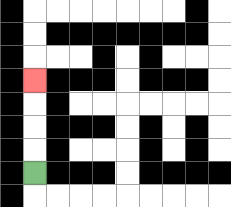{'start': '[1, 7]', 'end': '[1, 3]', 'path_directions': 'U,U,U,U', 'path_coordinates': '[[1, 7], [1, 6], [1, 5], [1, 4], [1, 3]]'}